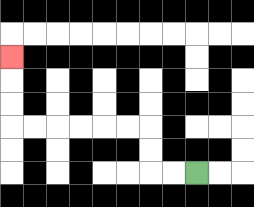{'start': '[8, 7]', 'end': '[0, 2]', 'path_directions': 'L,L,U,U,L,L,L,L,L,L,U,U,U', 'path_coordinates': '[[8, 7], [7, 7], [6, 7], [6, 6], [6, 5], [5, 5], [4, 5], [3, 5], [2, 5], [1, 5], [0, 5], [0, 4], [0, 3], [0, 2]]'}